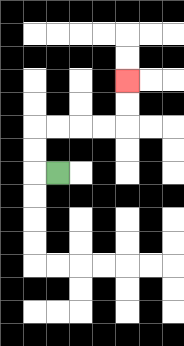{'start': '[2, 7]', 'end': '[5, 3]', 'path_directions': 'L,U,U,R,R,R,R,U,U', 'path_coordinates': '[[2, 7], [1, 7], [1, 6], [1, 5], [2, 5], [3, 5], [4, 5], [5, 5], [5, 4], [5, 3]]'}